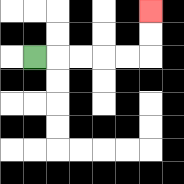{'start': '[1, 2]', 'end': '[6, 0]', 'path_directions': 'R,R,R,R,R,U,U', 'path_coordinates': '[[1, 2], [2, 2], [3, 2], [4, 2], [5, 2], [6, 2], [6, 1], [6, 0]]'}